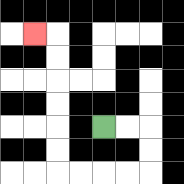{'start': '[4, 5]', 'end': '[1, 1]', 'path_directions': 'R,R,D,D,L,L,L,L,U,U,U,U,U,U,L', 'path_coordinates': '[[4, 5], [5, 5], [6, 5], [6, 6], [6, 7], [5, 7], [4, 7], [3, 7], [2, 7], [2, 6], [2, 5], [2, 4], [2, 3], [2, 2], [2, 1], [1, 1]]'}